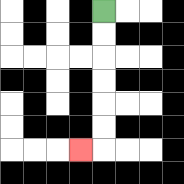{'start': '[4, 0]', 'end': '[3, 6]', 'path_directions': 'D,D,D,D,D,D,L', 'path_coordinates': '[[4, 0], [4, 1], [4, 2], [4, 3], [4, 4], [4, 5], [4, 6], [3, 6]]'}